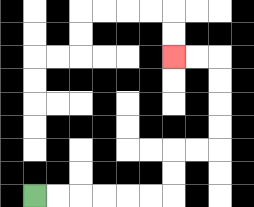{'start': '[1, 8]', 'end': '[7, 2]', 'path_directions': 'R,R,R,R,R,R,U,U,R,R,U,U,U,U,L,L', 'path_coordinates': '[[1, 8], [2, 8], [3, 8], [4, 8], [5, 8], [6, 8], [7, 8], [7, 7], [7, 6], [8, 6], [9, 6], [9, 5], [9, 4], [9, 3], [9, 2], [8, 2], [7, 2]]'}